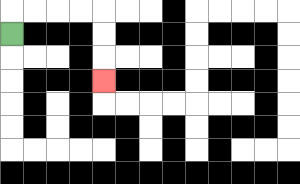{'start': '[0, 1]', 'end': '[4, 3]', 'path_directions': 'U,R,R,R,R,D,D,D', 'path_coordinates': '[[0, 1], [0, 0], [1, 0], [2, 0], [3, 0], [4, 0], [4, 1], [4, 2], [4, 3]]'}